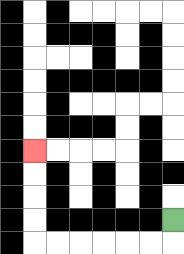{'start': '[7, 9]', 'end': '[1, 6]', 'path_directions': 'D,L,L,L,L,L,L,U,U,U,U', 'path_coordinates': '[[7, 9], [7, 10], [6, 10], [5, 10], [4, 10], [3, 10], [2, 10], [1, 10], [1, 9], [1, 8], [1, 7], [1, 6]]'}